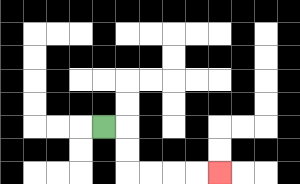{'start': '[4, 5]', 'end': '[9, 7]', 'path_directions': 'R,D,D,R,R,R,R', 'path_coordinates': '[[4, 5], [5, 5], [5, 6], [5, 7], [6, 7], [7, 7], [8, 7], [9, 7]]'}